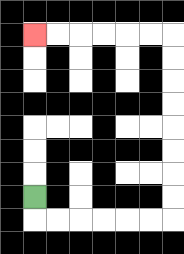{'start': '[1, 8]', 'end': '[1, 1]', 'path_directions': 'D,R,R,R,R,R,R,U,U,U,U,U,U,U,U,L,L,L,L,L,L', 'path_coordinates': '[[1, 8], [1, 9], [2, 9], [3, 9], [4, 9], [5, 9], [6, 9], [7, 9], [7, 8], [7, 7], [7, 6], [7, 5], [7, 4], [7, 3], [7, 2], [7, 1], [6, 1], [5, 1], [4, 1], [3, 1], [2, 1], [1, 1]]'}